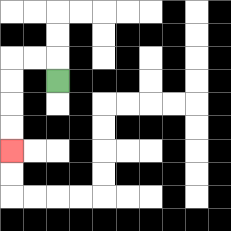{'start': '[2, 3]', 'end': '[0, 6]', 'path_directions': 'U,L,L,D,D,D,D', 'path_coordinates': '[[2, 3], [2, 2], [1, 2], [0, 2], [0, 3], [0, 4], [0, 5], [0, 6]]'}